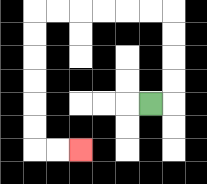{'start': '[6, 4]', 'end': '[3, 6]', 'path_directions': 'R,U,U,U,U,L,L,L,L,L,L,D,D,D,D,D,D,R,R', 'path_coordinates': '[[6, 4], [7, 4], [7, 3], [7, 2], [7, 1], [7, 0], [6, 0], [5, 0], [4, 0], [3, 0], [2, 0], [1, 0], [1, 1], [1, 2], [1, 3], [1, 4], [1, 5], [1, 6], [2, 6], [3, 6]]'}